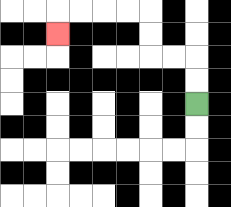{'start': '[8, 4]', 'end': '[2, 1]', 'path_directions': 'U,U,L,L,U,U,L,L,L,L,D', 'path_coordinates': '[[8, 4], [8, 3], [8, 2], [7, 2], [6, 2], [6, 1], [6, 0], [5, 0], [4, 0], [3, 0], [2, 0], [2, 1]]'}